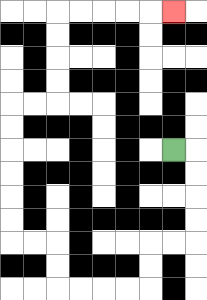{'start': '[7, 6]', 'end': '[7, 0]', 'path_directions': 'R,D,D,D,D,L,L,D,D,L,L,L,L,U,U,L,L,U,U,U,U,U,U,R,R,U,U,U,U,R,R,R,R,R', 'path_coordinates': '[[7, 6], [8, 6], [8, 7], [8, 8], [8, 9], [8, 10], [7, 10], [6, 10], [6, 11], [6, 12], [5, 12], [4, 12], [3, 12], [2, 12], [2, 11], [2, 10], [1, 10], [0, 10], [0, 9], [0, 8], [0, 7], [0, 6], [0, 5], [0, 4], [1, 4], [2, 4], [2, 3], [2, 2], [2, 1], [2, 0], [3, 0], [4, 0], [5, 0], [6, 0], [7, 0]]'}